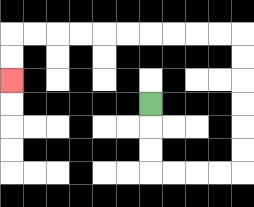{'start': '[6, 4]', 'end': '[0, 3]', 'path_directions': 'D,D,D,R,R,R,R,U,U,U,U,U,U,L,L,L,L,L,L,L,L,L,L,D,D', 'path_coordinates': '[[6, 4], [6, 5], [6, 6], [6, 7], [7, 7], [8, 7], [9, 7], [10, 7], [10, 6], [10, 5], [10, 4], [10, 3], [10, 2], [10, 1], [9, 1], [8, 1], [7, 1], [6, 1], [5, 1], [4, 1], [3, 1], [2, 1], [1, 1], [0, 1], [0, 2], [0, 3]]'}